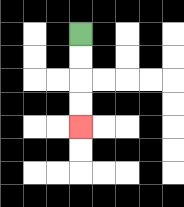{'start': '[3, 1]', 'end': '[3, 5]', 'path_directions': 'D,D,D,D', 'path_coordinates': '[[3, 1], [3, 2], [3, 3], [3, 4], [3, 5]]'}